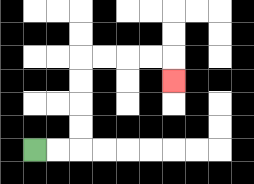{'start': '[1, 6]', 'end': '[7, 3]', 'path_directions': 'R,R,U,U,U,U,R,R,R,R,D', 'path_coordinates': '[[1, 6], [2, 6], [3, 6], [3, 5], [3, 4], [3, 3], [3, 2], [4, 2], [5, 2], [6, 2], [7, 2], [7, 3]]'}